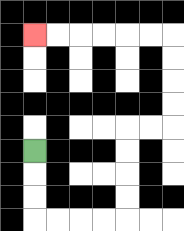{'start': '[1, 6]', 'end': '[1, 1]', 'path_directions': 'D,D,D,R,R,R,R,U,U,U,U,R,R,U,U,U,U,L,L,L,L,L,L', 'path_coordinates': '[[1, 6], [1, 7], [1, 8], [1, 9], [2, 9], [3, 9], [4, 9], [5, 9], [5, 8], [5, 7], [5, 6], [5, 5], [6, 5], [7, 5], [7, 4], [7, 3], [7, 2], [7, 1], [6, 1], [5, 1], [4, 1], [3, 1], [2, 1], [1, 1]]'}